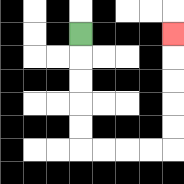{'start': '[3, 1]', 'end': '[7, 1]', 'path_directions': 'D,D,D,D,D,R,R,R,R,U,U,U,U,U', 'path_coordinates': '[[3, 1], [3, 2], [3, 3], [3, 4], [3, 5], [3, 6], [4, 6], [5, 6], [6, 6], [7, 6], [7, 5], [7, 4], [7, 3], [7, 2], [7, 1]]'}